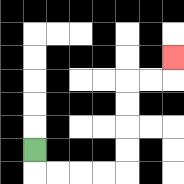{'start': '[1, 6]', 'end': '[7, 2]', 'path_directions': 'D,R,R,R,R,U,U,U,U,R,R,U', 'path_coordinates': '[[1, 6], [1, 7], [2, 7], [3, 7], [4, 7], [5, 7], [5, 6], [5, 5], [5, 4], [5, 3], [6, 3], [7, 3], [7, 2]]'}